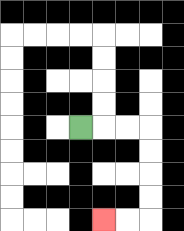{'start': '[3, 5]', 'end': '[4, 9]', 'path_directions': 'R,R,R,D,D,D,D,L,L', 'path_coordinates': '[[3, 5], [4, 5], [5, 5], [6, 5], [6, 6], [6, 7], [6, 8], [6, 9], [5, 9], [4, 9]]'}